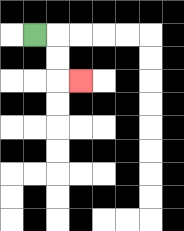{'start': '[1, 1]', 'end': '[3, 3]', 'path_directions': 'R,D,D,R', 'path_coordinates': '[[1, 1], [2, 1], [2, 2], [2, 3], [3, 3]]'}